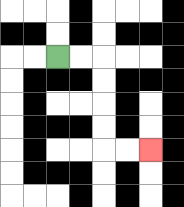{'start': '[2, 2]', 'end': '[6, 6]', 'path_directions': 'R,R,D,D,D,D,R,R', 'path_coordinates': '[[2, 2], [3, 2], [4, 2], [4, 3], [4, 4], [4, 5], [4, 6], [5, 6], [6, 6]]'}